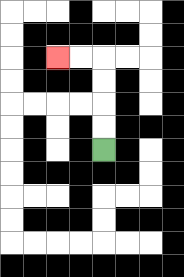{'start': '[4, 6]', 'end': '[2, 2]', 'path_directions': 'U,U,U,U,L,L', 'path_coordinates': '[[4, 6], [4, 5], [4, 4], [4, 3], [4, 2], [3, 2], [2, 2]]'}